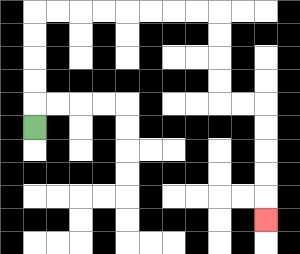{'start': '[1, 5]', 'end': '[11, 9]', 'path_directions': 'U,U,U,U,U,R,R,R,R,R,R,R,R,D,D,D,D,R,R,D,D,D,D,D', 'path_coordinates': '[[1, 5], [1, 4], [1, 3], [1, 2], [1, 1], [1, 0], [2, 0], [3, 0], [4, 0], [5, 0], [6, 0], [7, 0], [8, 0], [9, 0], [9, 1], [9, 2], [9, 3], [9, 4], [10, 4], [11, 4], [11, 5], [11, 6], [11, 7], [11, 8], [11, 9]]'}